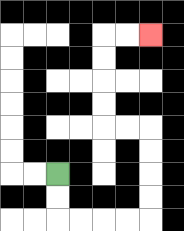{'start': '[2, 7]', 'end': '[6, 1]', 'path_directions': 'D,D,R,R,R,R,U,U,U,U,L,L,U,U,U,U,R,R', 'path_coordinates': '[[2, 7], [2, 8], [2, 9], [3, 9], [4, 9], [5, 9], [6, 9], [6, 8], [6, 7], [6, 6], [6, 5], [5, 5], [4, 5], [4, 4], [4, 3], [4, 2], [4, 1], [5, 1], [6, 1]]'}